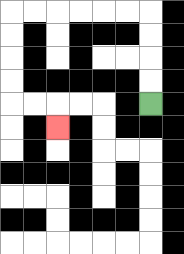{'start': '[6, 4]', 'end': '[2, 5]', 'path_directions': 'U,U,U,U,L,L,L,L,L,L,D,D,D,D,R,R,D', 'path_coordinates': '[[6, 4], [6, 3], [6, 2], [6, 1], [6, 0], [5, 0], [4, 0], [3, 0], [2, 0], [1, 0], [0, 0], [0, 1], [0, 2], [0, 3], [0, 4], [1, 4], [2, 4], [2, 5]]'}